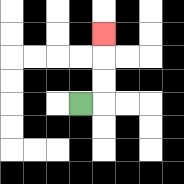{'start': '[3, 4]', 'end': '[4, 1]', 'path_directions': 'R,U,U,U', 'path_coordinates': '[[3, 4], [4, 4], [4, 3], [4, 2], [4, 1]]'}